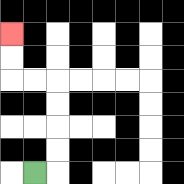{'start': '[1, 7]', 'end': '[0, 1]', 'path_directions': 'R,U,U,U,U,L,L,U,U', 'path_coordinates': '[[1, 7], [2, 7], [2, 6], [2, 5], [2, 4], [2, 3], [1, 3], [0, 3], [0, 2], [0, 1]]'}